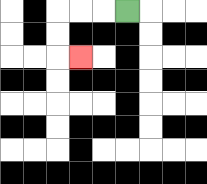{'start': '[5, 0]', 'end': '[3, 2]', 'path_directions': 'L,L,L,D,D,R', 'path_coordinates': '[[5, 0], [4, 0], [3, 0], [2, 0], [2, 1], [2, 2], [3, 2]]'}